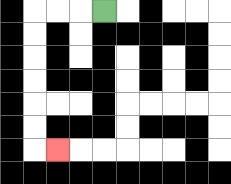{'start': '[4, 0]', 'end': '[2, 6]', 'path_directions': 'L,L,L,D,D,D,D,D,D,R', 'path_coordinates': '[[4, 0], [3, 0], [2, 0], [1, 0], [1, 1], [1, 2], [1, 3], [1, 4], [1, 5], [1, 6], [2, 6]]'}